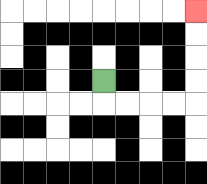{'start': '[4, 3]', 'end': '[8, 0]', 'path_directions': 'D,R,R,R,R,U,U,U,U', 'path_coordinates': '[[4, 3], [4, 4], [5, 4], [6, 4], [7, 4], [8, 4], [8, 3], [8, 2], [8, 1], [8, 0]]'}